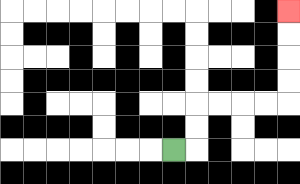{'start': '[7, 6]', 'end': '[12, 0]', 'path_directions': 'R,U,U,R,R,R,R,U,U,U,U', 'path_coordinates': '[[7, 6], [8, 6], [8, 5], [8, 4], [9, 4], [10, 4], [11, 4], [12, 4], [12, 3], [12, 2], [12, 1], [12, 0]]'}